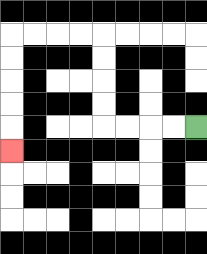{'start': '[8, 5]', 'end': '[0, 6]', 'path_directions': 'L,L,L,L,U,U,U,U,L,L,L,L,D,D,D,D,D', 'path_coordinates': '[[8, 5], [7, 5], [6, 5], [5, 5], [4, 5], [4, 4], [4, 3], [4, 2], [4, 1], [3, 1], [2, 1], [1, 1], [0, 1], [0, 2], [0, 3], [0, 4], [0, 5], [0, 6]]'}